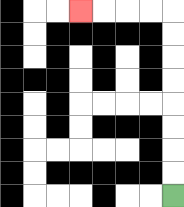{'start': '[7, 8]', 'end': '[3, 0]', 'path_directions': 'U,U,U,U,U,U,U,U,L,L,L,L', 'path_coordinates': '[[7, 8], [7, 7], [7, 6], [7, 5], [7, 4], [7, 3], [7, 2], [7, 1], [7, 0], [6, 0], [5, 0], [4, 0], [3, 0]]'}